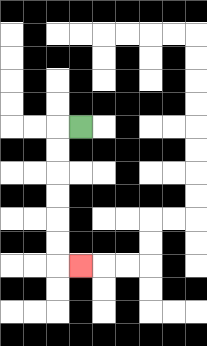{'start': '[3, 5]', 'end': '[3, 11]', 'path_directions': 'L,D,D,D,D,D,D,R', 'path_coordinates': '[[3, 5], [2, 5], [2, 6], [2, 7], [2, 8], [2, 9], [2, 10], [2, 11], [3, 11]]'}